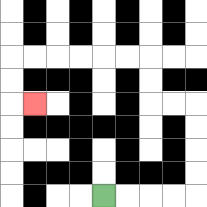{'start': '[4, 8]', 'end': '[1, 4]', 'path_directions': 'R,R,R,R,U,U,U,U,L,L,U,U,L,L,L,L,L,L,D,D,R', 'path_coordinates': '[[4, 8], [5, 8], [6, 8], [7, 8], [8, 8], [8, 7], [8, 6], [8, 5], [8, 4], [7, 4], [6, 4], [6, 3], [6, 2], [5, 2], [4, 2], [3, 2], [2, 2], [1, 2], [0, 2], [0, 3], [0, 4], [1, 4]]'}